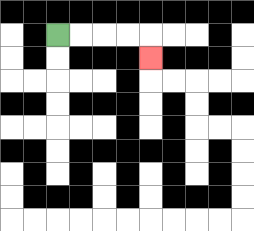{'start': '[2, 1]', 'end': '[6, 2]', 'path_directions': 'R,R,R,R,D', 'path_coordinates': '[[2, 1], [3, 1], [4, 1], [5, 1], [6, 1], [6, 2]]'}